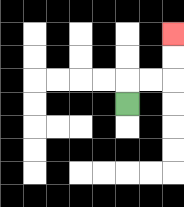{'start': '[5, 4]', 'end': '[7, 1]', 'path_directions': 'U,R,R,U,U', 'path_coordinates': '[[5, 4], [5, 3], [6, 3], [7, 3], [7, 2], [7, 1]]'}